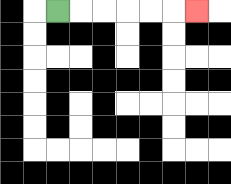{'start': '[2, 0]', 'end': '[8, 0]', 'path_directions': 'R,R,R,R,R,R', 'path_coordinates': '[[2, 0], [3, 0], [4, 0], [5, 0], [6, 0], [7, 0], [8, 0]]'}